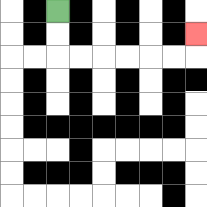{'start': '[2, 0]', 'end': '[8, 1]', 'path_directions': 'D,D,R,R,R,R,R,R,U', 'path_coordinates': '[[2, 0], [2, 1], [2, 2], [3, 2], [4, 2], [5, 2], [6, 2], [7, 2], [8, 2], [8, 1]]'}